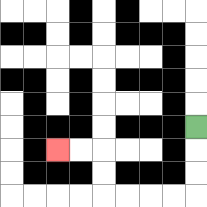{'start': '[8, 5]', 'end': '[2, 6]', 'path_directions': 'D,D,D,L,L,L,L,U,U,L,L', 'path_coordinates': '[[8, 5], [8, 6], [8, 7], [8, 8], [7, 8], [6, 8], [5, 8], [4, 8], [4, 7], [4, 6], [3, 6], [2, 6]]'}